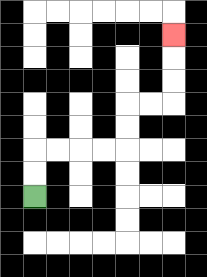{'start': '[1, 8]', 'end': '[7, 1]', 'path_directions': 'U,U,R,R,R,R,U,U,R,R,U,U,U', 'path_coordinates': '[[1, 8], [1, 7], [1, 6], [2, 6], [3, 6], [4, 6], [5, 6], [5, 5], [5, 4], [6, 4], [7, 4], [7, 3], [7, 2], [7, 1]]'}